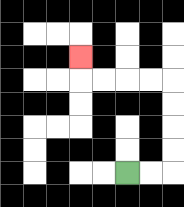{'start': '[5, 7]', 'end': '[3, 2]', 'path_directions': 'R,R,U,U,U,U,L,L,L,L,U', 'path_coordinates': '[[5, 7], [6, 7], [7, 7], [7, 6], [7, 5], [7, 4], [7, 3], [6, 3], [5, 3], [4, 3], [3, 3], [3, 2]]'}